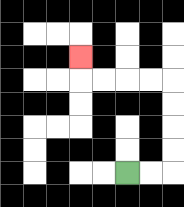{'start': '[5, 7]', 'end': '[3, 2]', 'path_directions': 'R,R,U,U,U,U,L,L,L,L,U', 'path_coordinates': '[[5, 7], [6, 7], [7, 7], [7, 6], [7, 5], [7, 4], [7, 3], [6, 3], [5, 3], [4, 3], [3, 3], [3, 2]]'}